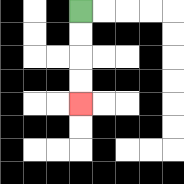{'start': '[3, 0]', 'end': '[3, 4]', 'path_directions': 'D,D,D,D', 'path_coordinates': '[[3, 0], [3, 1], [3, 2], [3, 3], [3, 4]]'}